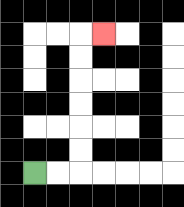{'start': '[1, 7]', 'end': '[4, 1]', 'path_directions': 'R,R,U,U,U,U,U,U,R', 'path_coordinates': '[[1, 7], [2, 7], [3, 7], [3, 6], [3, 5], [3, 4], [3, 3], [3, 2], [3, 1], [4, 1]]'}